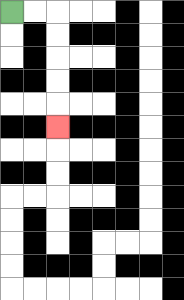{'start': '[0, 0]', 'end': '[2, 5]', 'path_directions': 'R,R,D,D,D,D,D', 'path_coordinates': '[[0, 0], [1, 0], [2, 0], [2, 1], [2, 2], [2, 3], [2, 4], [2, 5]]'}